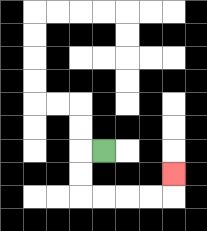{'start': '[4, 6]', 'end': '[7, 7]', 'path_directions': 'L,D,D,R,R,R,R,U', 'path_coordinates': '[[4, 6], [3, 6], [3, 7], [3, 8], [4, 8], [5, 8], [6, 8], [7, 8], [7, 7]]'}